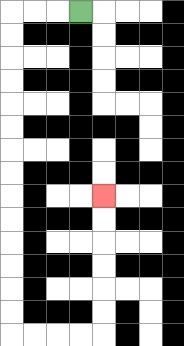{'start': '[3, 0]', 'end': '[4, 8]', 'path_directions': 'L,L,L,D,D,D,D,D,D,D,D,D,D,D,D,D,D,R,R,R,R,U,U,U,U,U,U', 'path_coordinates': '[[3, 0], [2, 0], [1, 0], [0, 0], [0, 1], [0, 2], [0, 3], [0, 4], [0, 5], [0, 6], [0, 7], [0, 8], [0, 9], [0, 10], [0, 11], [0, 12], [0, 13], [0, 14], [1, 14], [2, 14], [3, 14], [4, 14], [4, 13], [4, 12], [4, 11], [4, 10], [4, 9], [4, 8]]'}